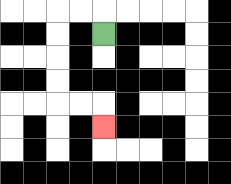{'start': '[4, 1]', 'end': '[4, 5]', 'path_directions': 'U,L,L,D,D,D,D,R,R,D', 'path_coordinates': '[[4, 1], [4, 0], [3, 0], [2, 0], [2, 1], [2, 2], [2, 3], [2, 4], [3, 4], [4, 4], [4, 5]]'}